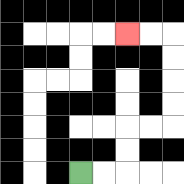{'start': '[3, 7]', 'end': '[5, 1]', 'path_directions': 'R,R,U,U,R,R,U,U,U,U,L,L', 'path_coordinates': '[[3, 7], [4, 7], [5, 7], [5, 6], [5, 5], [6, 5], [7, 5], [7, 4], [7, 3], [7, 2], [7, 1], [6, 1], [5, 1]]'}